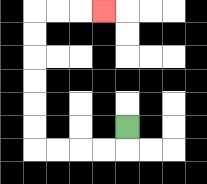{'start': '[5, 5]', 'end': '[4, 0]', 'path_directions': 'D,L,L,L,L,U,U,U,U,U,U,R,R,R', 'path_coordinates': '[[5, 5], [5, 6], [4, 6], [3, 6], [2, 6], [1, 6], [1, 5], [1, 4], [1, 3], [1, 2], [1, 1], [1, 0], [2, 0], [3, 0], [4, 0]]'}